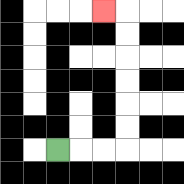{'start': '[2, 6]', 'end': '[4, 0]', 'path_directions': 'R,R,R,U,U,U,U,U,U,L', 'path_coordinates': '[[2, 6], [3, 6], [4, 6], [5, 6], [5, 5], [5, 4], [5, 3], [5, 2], [5, 1], [5, 0], [4, 0]]'}